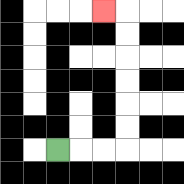{'start': '[2, 6]', 'end': '[4, 0]', 'path_directions': 'R,R,R,U,U,U,U,U,U,L', 'path_coordinates': '[[2, 6], [3, 6], [4, 6], [5, 6], [5, 5], [5, 4], [5, 3], [5, 2], [5, 1], [5, 0], [4, 0]]'}